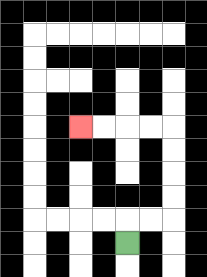{'start': '[5, 10]', 'end': '[3, 5]', 'path_directions': 'U,R,R,U,U,U,U,L,L,L,L', 'path_coordinates': '[[5, 10], [5, 9], [6, 9], [7, 9], [7, 8], [7, 7], [7, 6], [7, 5], [6, 5], [5, 5], [4, 5], [3, 5]]'}